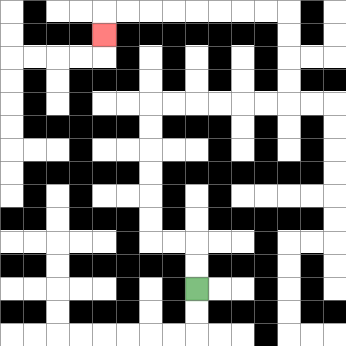{'start': '[8, 12]', 'end': '[4, 1]', 'path_directions': 'U,U,L,L,U,U,U,U,U,U,R,R,R,R,R,R,U,U,U,U,L,L,L,L,L,L,L,L,D', 'path_coordinates': '[[8, 12], [8, 11], [8, 10], [7, 10], [6, 10], [6, 9], [6, 8], [6, 7], [6, 6], [6, 5], [6, 4], [7, 4], [8, 4], [9, 4], [10, 4], [11, 4], [12, 4], [12, 3], [12, 2], [12, 1], [12, 0], [11, 0], [10, 0], [9, 0], [8, 0], [7, 0], [6, 0], [5, 0], [4, 0], [4, 1]]'}